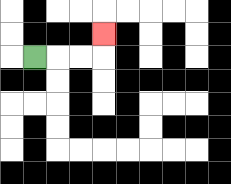{'start': '[1, 2]', 'end': '[4, 1]', 'path_directions': 'R,R,R,U', 'path_coordinates': '[[1, 2], [2, 2], [3, 2], [4, 2], [4, 1]]'}